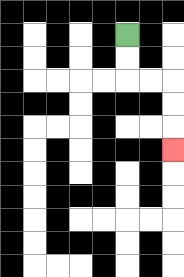{'start': '[5, 1]', 'end': '[7, 6]', 'path_directions': 'D,D,R,R,D,D,D', 'path_coordinates': '[[5, 1], [5, 2], [5, 3], [6, 3], [7, 3], [7, 4], [7, 5], [7, 6]]'}